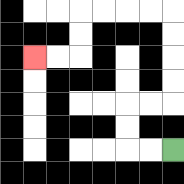{'start': '[7, 6]', 'end': '[1, 2]', 'path_directions': 'L,L,U,U,R,R,U,U,U,U,L,L,L,L,D,D,L,L', 'path_coordinates': '[[7, 6], [6, 6], [5, 6], [5, 5], [5, 4], [6, 4], [7, 4], [7, 3], [7, 2], [7, 1], [7, 0], [6, 0], [5, 0], [4, 0], [3, 0], [3, 1], [3, 2], [2, 2], [1, 2]]'}